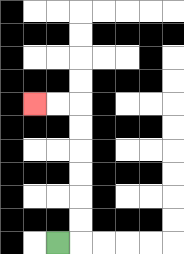{'start': '[2, 10]', 'end': '[1, 4]', 'path_directions': 'R,U,U,U,U,U,U,L,L', 'path_coordinates': '[[2, 10], [3, 10], [3, 9], [3, 8], [3, 7], [3, 6], [3, 5], [3, 4], [2, 4], [1, 4]]'}